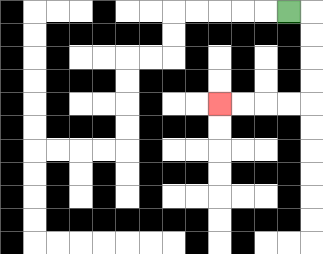{'start': '[12, 0]', 'end': '[9, 4]', 'path_directions': 'R,D,D,D,D,L,L,L,L', 'path_coordinates': '[[12, 0], [13, 0], [13, 1], [13, 2], [13, 3], [13, 4], [12, 4], [11, 4], [10, 4], [9, 4]]'}